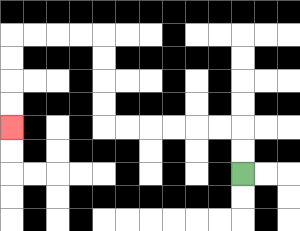{'start': '[10, 7]', 'end': '[0, 5]', 'path_directions': 'U,U,L,L,L,L,L,L,U,U,U,U,L,L,L,L,D,D,D,D', 'path_coordinates': '[[10, 7], [10, 6], [10, 5], [9, 5], [8, 5], [7, 5], [6, 5], [5, 5], [4, 5], [4, 4], [4, 3], [4, 2], [4, 1], [3, 1], [2, 1], [1, 1], [0, 1], [0, 2], [0, 3], [0, 4], [0, 5]]'}